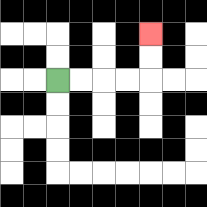{'start': '[2, 3]', 'end': '[6, 1]', 'path_directions': 'R,R,R,R,U,U', 'path_coordinates': '[[2, 3], [3, 3], [4, 3], [5, 3], [6, 3], [6, 2], [6, 1]]'}